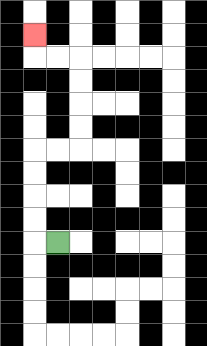{'start': '[2, 10]', 'end': '[1, 1]', 'path_directions': 'L,U,U,U,U,R,R,U,U,U,U,L,L,U', 'path_coordinates': '[[2, 10], [1, 10], [1, 9], [1, 8], [1, 7], [1, 6], [2, 6], [3, 6], [3, 5], [3, 4], [3, 3], [3, 2], [2, 2], [1, 2], [1, 1]]'}